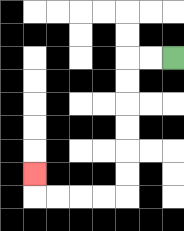{'start': '[7, 2]', 'end': '[1, 7]', 'path_directions': 'L,L,D,D,D,D,D,D,L,L,L,L,U', 'path_coordinates': '[[7, 2], [6, 2], [5, 2], [5, 3], [5, 4], [5, 5], [5, 6], [5, 7], [5, 8], [4, 8], [3, 8], [2, 8], [1, 8], [1, 7]]'}